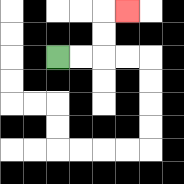{'start': '[2, 2]', 'end': '[5, 0]', 'path_directions': 'R,R,U,U,R', 'path_coordinates': '[[2, 2], [3, 2], [4, 2], [4, 1], [4, 0], [5, 0]]'}